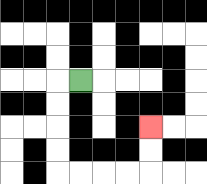{'start': '[3, 3]', 'end': '[6, 5]', 'path_directions': 'L,D,D,D,D,R,R,R,R,U,U', 'path_coordinates': '[[3, 3], [2, 3], [2, 4], [2, 5], [2, 6], [2, 7], [3, 7], [4, 7], [5, 7], [6, 7], [6, 6], [6, 5]]'}